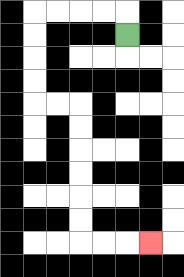{'start': '[5, 1]', 'end': '[6, 10]', 'path_directions': 'U,L,L,L,L,D,D,D,D,R,R,D,D,D,D,D,D,R,R,R', 'path_coordinates': '[[5, 1], [5, 0], [4, 0], [3, 0], [2, 0], [1, 0], [1, 1], [1, 2], [1, 3], [1, 4], [2, 4], [3, 4], [3, 5], [3, 6], [3, 7], [3, 8], [3, 9], [3, 10], [4, 10], [5, 10], [6, 10]]'}